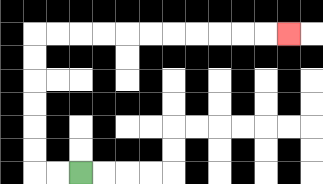{'start': '[3, 7]', 'end': '[12, 1]', 'path_directions': 'L,L,U,U,U,U,U,U,R,R,R,R,R,R,R,R,R,R,R', 'path_coordinates': '[[3, 7], [2, 7], [1, 7], [1, 6], [1, 5], [1, 4], [1, 3], [1, 2], [1, 1], [2, 1], [3, 1], [4, 1], [5, 1], [6, 1], [7, 1], [8, 1], [9, 1], [10, 1], [11, 1], [12, 1]]'}